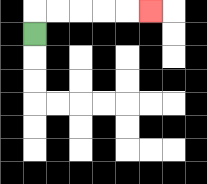{'start': '[1, 1]', 'end': '[6, 0]', 'path_directions': 'U,R,R,R,R,R', 'path_coordinates': '[[1, 1], [1, 0], [2, 0], [3, 0], [4, 0], [5, 0], [6, 0]]'}